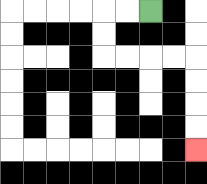{'start': '[6, 0]', 'end': '[8, 6]', 'path_directions': 'L,L,D,D,R,R,R,R,D,D,D,D', 'path_coordinates': '[[6, 0], [5, 0], [4, 0], [4, 1], [4, 2], [5, 2], [6, 2], [7, 2], [8, 2], [8, 3], [8, 4], [8, 5], [8, 6]]'}